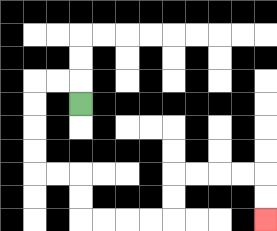{'start': '[3, 4]', 'end': '[11, 9]', 'path_directions': 'U,L,L,D,D,D,D,R,R,D,D,R,R,R,R,U,U,R,R,R,R,D,D', 'path_coordinates': '[[3, 4], [3, 3], [2, 3], [1, 3], [1, 4], [1, 5], [1, 6], [1, 7], [2, 7], [3, 7], [3, 8], [3, 9], [4, 9], [5, 9], [6, 9], [7, 9], [7, 8], [7, 7], [8, 7], [9, 7], [10, 7], [11, 7], [11, 8], [11, 9]]'}